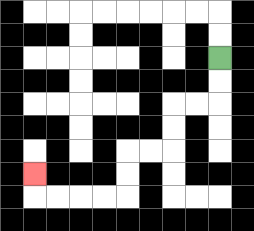{'start': '[9, 2]', 'end': '[1, 7]', 'path_directions': 'D,D,L,L,D,D,L,L,D,D,L,L,L,L,U', 'path_coordinates': '[[9, 2], [9, 3], [9, 4], [8, 4], [7, 4], [7, 5], [7, 6], [6, 6], [5, 6], [5, 7], [5, 8], [4, 8], [3, 8], [2, 8], [1, 8], [1, 7]]'}